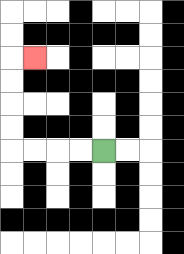{'start': '[4, 6]', 'end': '[1, 2]', 'path_directions': 'L,L,L,L,U,U,U,U,R', 'path_coordinates': '[[4, 6], [3, 6], [2, 6], [1, 6], [0, 6], [0, 5], [0, 4], [0, 3], [0, 2], [1, 2]]'}